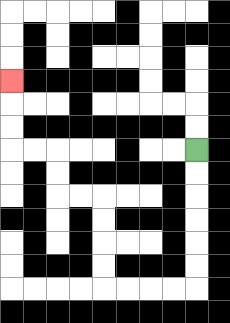{'start': '[8, 6]', 'end': '[0, 3]', 'path_directions': 'D,D,D,D,D,D,L,L,L,L,U,U,U,U,L,L,U,U,L,L,U,U,U', 'path_coordinates': '[[8, 6], [8, 7], [8, 8], [8, 9], [8, 10], [8, 11], [8, 12], [7, 12], [6, 12], [5, 12], [4, 12], [4, 11], [4, 10], [4, 9], [4, 8], [3, 8], [2, 8], [2, 7], [2, 6], [1, 6], [0, 6], [0, 5], [0, 4], [0, 3]]'}